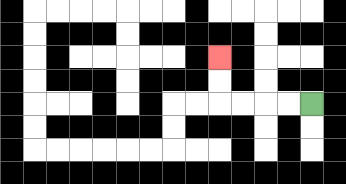{'start': '[13, 4]', 'end': '[9, 2]', 'path_directions': 'L,L,L,L,U,U', 'path_coordinates': '[[13, 4], [12, 4], [11, 4], [10, 4], [9, 4], [9, 3], [9, 2]]'}